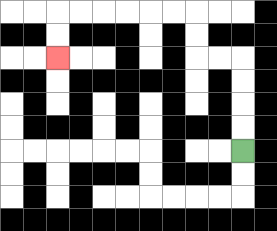{'start': '[10, 6]', 'end': '[2, 2]', 'path_directions': 'U,U,U,U,L,L,U,U,L,L,L,L,L,L,D,D', 'path_coordinates': '[[10, 6], [10, 5], [10, 4], [10, 3], [10, 2], [9, 2], [8, 2], [8, 1], [8, 0], [7, 0], [6, 0], [5, 0], [4, 0], [3, 0], [2, 0], [2, 1], [2, 2]]'}